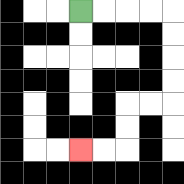{'start': '[3, 0]', 'end': '[3, 6]', 'path_directions': 'R,R,R,R,D,D,D,D,L,L,D,D,L,L', 'path_coordinates': '[[3, 0], [4, 0], [5, 0], [6, 0], [7, 0], [7, 1], [7, 2], [7, 3], [7, 4], [6, 4], [5, 4], [5, 5], [5, 6], [4, 6], [3, 6]]'}